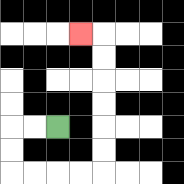{'start': '[2, 5]', 'end': '[3, 1]', 'path_directions': 'L,L,D,D,R,R,R,R,U,U,U,U,U,U,L', 'path_coordinates': '[[2, 5], [1, 5], [0, 5], [0, 6], [0, 7], [1, 7], [2, 7], [3, 7], [4, 7], [4, 6], [4, 5], [4, 4], [4, 3], [4, 2], [4, 1], [3, 1]]'}